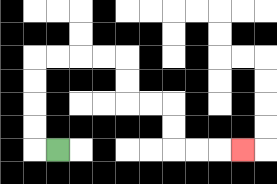{'start': '[2, 6]', 'end': '[10, 6]', 'path_directions': 'L,U,U,U,U,R,R,R,R,D,D,R,R,D,D,R,R,R', 'path_coordinates': '[[2, 6], [1, 6], [1, 5], [1, 4], [1, 3], [1, 2], [2, 2], [3, 2], [4, 2], [5, 2], [5, 3], [5, 4], [6, 4], [7, 4], [7, 5], [7, 6], [8, 6], [9, 6], [10, 6]]'}